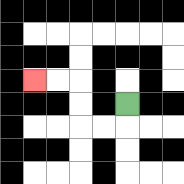{'start': '[5, 4]', 'end': '[1, 3]', 'path_directions': 'D,L,L,U,U,L,L', 'path_coordinates': '[[5, 4], [5, 5], [4, 5], [3, 5], [3, 4], [3, 3], [2, 3], [1, 3]]'}